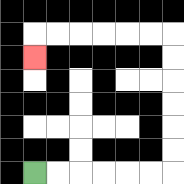{'start': '[1, 7]', 'end': '[1, 2]', 'path_directions': 'R,R,R,R,R,R,U,U,U,U,U,U,L,L,L,L,L,L,D', 'path_coordinates': '[[1, 7], [2, 7], [3, 7], [4, 7], [5, 7], [6, 7], [7, 7], [7, 6], [7, 5], [7, 4], [7, 3], [7, 2], [7, 1], [6, 1], [5, 1], [4, 1], [3, 1], [2, 1], [1, 1], [1, 2]]'}